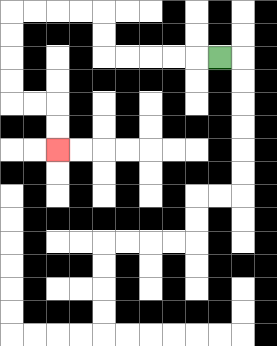{'start': '[9, 2]', 'end': '[2, 6]', 'path_directions': 'L,L,L,L,L,U,U,L,L,L,L,D,D,D,D,R,R,D,D', 'path_coordinates': '[[9, 2], [8, 2], [7, 2], [6, 2], [5, 2], [4, 2], [4, 1], [4, 0], [3, 0], [2, 0], [1, 0], [0, 0], [0, 1], [0, 2], [0, 3], [0, 4], [1, 4], [2, 4], [2, 5], [2, 6]]'}